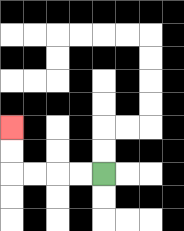{'start': '[4, 7]', 'end': '[0, 5]', 'path_directions': 'L,L,L,L,U,U', 'path_coordinates': '[[4, 7], [3, 7], [2, 7], [1, 7], [0, 7], [0, 6], [0, 5]]'}